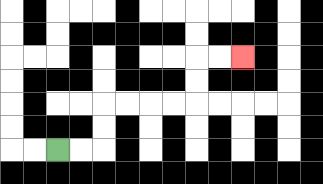{'start': '[2, 6]', 'end': '[10, 2]', 'path_directions': 'R,R,U,U,R,R,R,R,U,U,R,R', 'path_coordinates': '[[2, 6], [3, 6], [4, 6], [4, 5], [4, 4], [5, 4], [6, 4], [7, 4], [8, 4], [8, 3], [8, 2], [9, 2], [10, 2]]'}